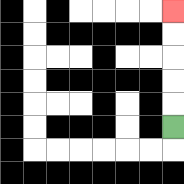{'start': '[7, 5]', 'end': '[7, 0]', 'path_directions': 'U,U,U,U,U', 'path_coordinates': '[[7, 5], [7, 4], [7, 3], [7, 2], [7, 1], [7, 0]]'}